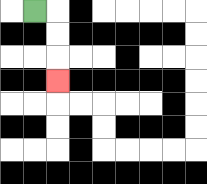{'start': '[1, 0]', 'end': '[2, 3]', 'path_directions': 'R,D,D,D', 'path_coordinates': '[[1, 0], [2, 0], [2, 1], [2, 2], [2, 3]]'}